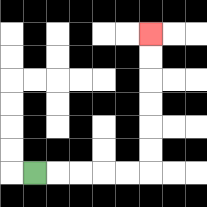{'start': '[1, 7]', 'end': '[6, 1]', 'path_directions': 'R,R,R,R,R,U,U,U,U,U,U', 'path_coordinates': '[[1, 7], [2, 7], [3, 7], [4, 7], [5, 7], [6, 7], [6, 6], [6, 5], [6, 4], [6, 3], [6, 2], [6, 1]]'}